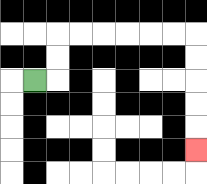{'start': '[1, 3]', 'end': '[8, 6]', 'path_directions': 'R,U,U,R,R,R,R,R,R,D,D,D,D,D', 'path_coordinates': '[[1, 3], [2, 3], [2, 2], [2, 1], [3, 1], [4, 1], [5, 1], [6, 1], [7, 1], [8, 1], [8, 2], [8, 3], [8, 4], [8, 5], [8, 6]]'}